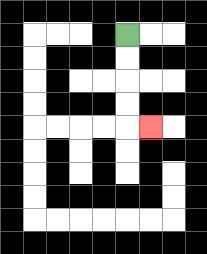{'start': '[5, 1]', 'end': '[6, 5]', 'path_directions': 'D,D,D,D,R', 'path_coordinates': '[[5, 1], [5, 2], [5, 3], [5, 4], [5, 5], [6, 5]]'}